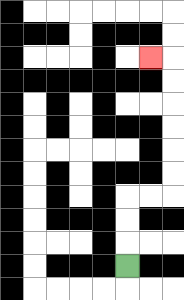{'start': '[5, 11]', 'end': '[6, 2]', 'path_directions': 'U,U,U,R,R,U,U,U,U,U,U,L', 'path_coordinates': '[[5, 11], [5, 10], [5, 9], [5, 8], [6, 8], [7, 8], [7, 7], [7, 6], [7, 5], [7, 4], [7, 3], [7, 2], [6, 2]]'}